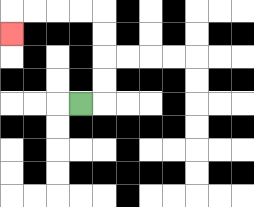{'start': '[3, 4]', 'end': '[0, 1]', 'path_directions': 'R,U,U,U,U,L,L,L,L,D', 'path_coordinates': '[[3, 4], [4, 4], [4, 3], [4, 2], [4, 1], [4, 0], [3, 0], [2, 0], [1, 0], [0, 0], [0, 1]]'}